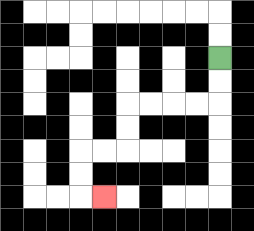{'start': '[9, 2]', 'end': '[4, 8]', 'path_directions': 'D,D,L,L,L,L,D,D,L,L,D,D,R', 'path_coordinates': '[[9, 2], [9, 3], [9, 4], [8, 4], [7, 4], [6, 4], [5, 4], [5, 5], [5, 6], [4, 6], [3, 6], [3, 7], [3, 8], [4, 8]]'}